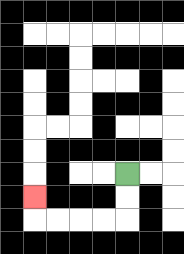{'start': '[5, 7]', 'end': '[1, 8]', 'path_directions': 'D,D,L,L,L,L,U', 'path_coordinates': '[[5, 7], [5, 8], [5, 9], [4, 9], [3, 9], [2, 9], [1, 9], [1, 8]]'}